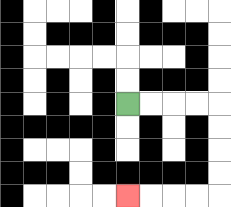{'start': '[5, 4]', 'end': '[5, 8]', 'path_directions': 'R,R,R,R,D,D,D,D,L,L,L,L', 'path_coordinates': '[[5, 4], [6, 4], [7, 4], [8, 4], [9, 4], [9, 5], [9, 6], [9, 7], [9, 8], [8, 8], [7, 8], [6, 8], [5, 8]]'}